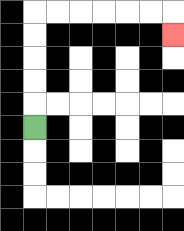{'start': '[1, 5]', 'end': '[7, 1]', 'path_directions': 'U,U,U,U,U,R,R,R,R,R,R,D', 'path_coordinates': '[[1, 5], [1, 4], [1, 3], [1, 2], [1, 1], [1, 0], [2, 0], [3, 0], [4, 0], [5, 0], [6, 0], [7, 0], [7, 1]]'}